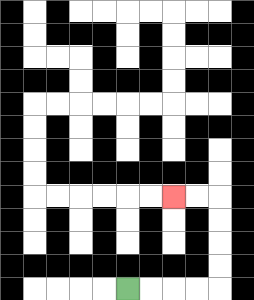{'start': '[5, 12]', 'end': '[7, 8]', 'path_directions': 'R,R,R,R,U,U,U,U,L,L', 'path_coordinates': '[[5, 12], [6, 12], [7, 12], [8, 12], [9, 12], [9, 11], [9, 10], [9, 9], [9, 8], [8, 8], [7, 8]]'}